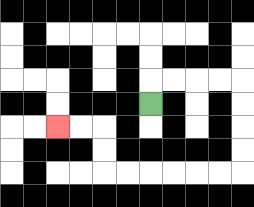{'start': '[6, 4]', 'end': '[2, 5]', 'path_directions': 'U,R,R,R,R,D,D,D,D,L,L,L,L,L,L,U,U,L,L', 'path_coordinates': '[[6, 4], [6, 3], [7, 3], [8, 3], [9, 3], [10, 3], [10, 4], [10, 5], [10, 6], [10, 7], [9, 7], [8, 7], [7, 7], [6, 7], [5, 7], [4, 7], [4, 6], [4, 5], [3, 5], [2, 5]]'}